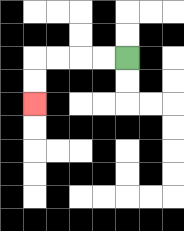{'start': '[5, 2]', 'end': '[1, 4]', 'path_directions': 'L,L,L,L,D,D', 'path_coordinates': '[[5, 2], [4, 2], [3, 2], [2, 2], [1, 2], [1, 3], [1, 4]]'}